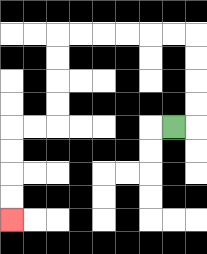{'start': '[7, 5]', 'end': '[0, 9]', 'path_directions': 'R,U,U,U,U,L,L,L,L,L,L,D,D,D,D,L,L,D,D,D,D', 'path_coordinates': '[[7, 5], [8, 5], [8, 4], [8, 3], [8, 2], [8, 1], [7, 1], [6, 1], [5, 1], [4, 1], [3, 1], [2, 1], [2, 2], [2, 3], [2, 4], [2, 5], [1, 5], [0, 5], [0, 6], [0, 7], [0, 8], [0, 9]]'}